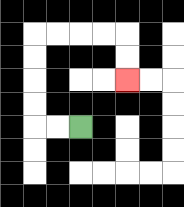{'start': '[3, 5]', 'end': '[5, 3]', 'path_directions': 'L,L,U,U,U,U,R,R,R,R,D,D', 'path_coordinates': '[[3, 5], [2, 5], [1, 5], [1, 4], [1, 3], [1, 2], [1, 1], [2, 1], [3, 1], [4, 1], [5, 1], [5, 2], [5, 3]]'}